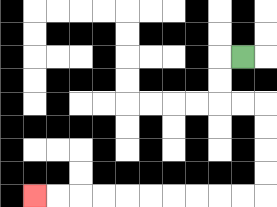{'start': '[10, 2]', 'end': '[1, 8]', 'path_directions': 'L,D,D,R,R,D,D,D,D,L,L,L,L,L,L,L,L,L,L', 'path_coordinates': '[[10, 2], [9, 2], [9, 3], [9, 4], [10, 4], [11, 4], [11, 5], [11, 6], [11, 7], [11, 8], [10, 8], [9, 8], [8, 8], [7, 8], [6, 8], [5, 8], [4, 8], [3, 8], [2, 8], [1, 8]]'}